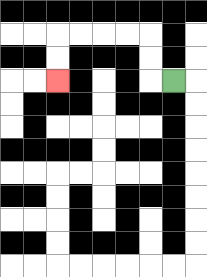{'start': '[7, 3]', 'end': '[2, 3]', 'path_directions': 'L,U,U,L,L,L,L,D,D', 'path_coordinates': '[[7, 3], [6, 3], [6, 2], [6, 1], [5, 1], [4, 1], [3, 1], [2, 1], [2, 2], [2, 3]]'}